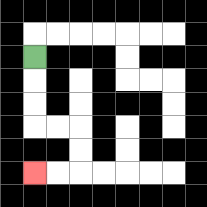{'start': '[1, 2]', 'end': '[1, 7]', 'path_directions': 'D,D,D,R,R,D,D,L,L', 'path_coordinates': '[[1, 2], [1, 3], [1, 4], [1, 5], [2, 5], [3, 5], [3, 6], [3, 7], [2, 7], [1, 7]]'}